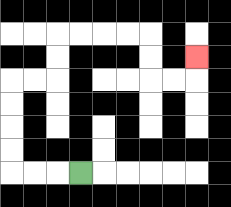{'start': '[3, 7]', 'end': '[8, 2]', 'path_directions': 'L,L,L,U,U,U,U,R,R,U,U,R,R,R,R,D,D,R,R,U', 'path_coordinates': '[[3, 7], [2, 7], [1, 7], [0, 7], [0, 6], [0, 5], [0, 4], [0, 3], [1, 3], [2, 3], [2, 2], [2, 1], [3, 1], [4, 1], [5, 1], [6, 1], [6, 2], [6, 3], [7, 3], [8, 3], [8, 2]]'}